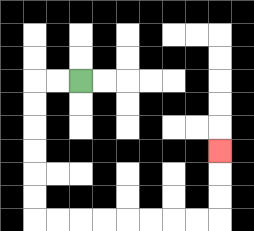{'start': '[3, 3]', 'end': '[9, 6]', 'path_directions': 'L,L,D,D,D,D,D,D,R,R,R,R,R,R,R,R,U,U,U', 'path_coordinates': '[[3, 3], [2, 3], [1, 3], [1, 4], [1, 5], [1, 6], [1, 7], [1, 8], [1, 9], [2, 9], [3, 9], [4, 9], [5, 9], [6, 9], [7, 9], [8, 9], [9, 9], [9, 8], [9, 7], [9, 6]]'}